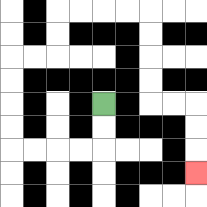{'start': '[4, 4]', 'end': '[8, 7]', 'path_directions': 'D,D,L,L,L,L,U,U,U,U,R,R,U,U,R,R,R,R,D,D,D,D,R,R,D,D,D', 'path_coordinates': '[[4, 4], [4, 5], [4, 6], [3, 6], [2, 6], [1, 6], [0, 6], [0, 5], [0, 4], [0, 3], [0, 2], [1, 2], [2, 2], [2, 1], [2, 0], [3, 0], [4, 0], [5, 0], [6, 0], [6, 1], [6, 2], [6, 3], [6, 4], [7, 4], [8, 4], [8, 5], [8, 6], [8, 7]]'}